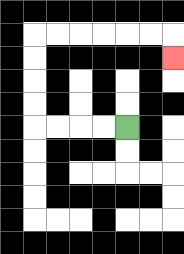{'start': '[5, 5]', 'end': '[7, 2]', 'path_directions': 'L,L,L,L,U,U,U,U,R,R,R,R,R,R,D', 'path_coordinates': '[[5, 5], [4, 5], [3, 5], [2, 5], [1, 5], [1, 4], [1, 3], [1, 2], [1, 1], [2, 1], [3, 1], [4, 1], [5, 1], [6, 1], [7, 1], [7, 2]]'}